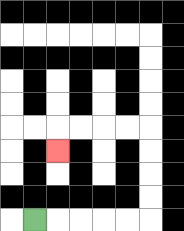{'start': '[1, 9]', 'end': '[2, 6]', 'path_directions': 'R,R,R,R,R,U,U,U,U,L,L,L,L,D', 'path_coordinates': '[[1, 9], [2, 9], [3, 9], [4, 9], [5, 9], [6, 9], [6, 8], [6, 7], [6, 6], [6, 5], [5, 5], [4, 5], [3, 5], [2, 5], [2, 6]]'}